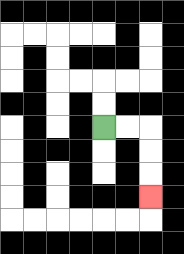{'start': '[4, 5]', 'end': '[6, 8]', 'path_directions': 'R,R,D,D,D', 'path_coordinates': '[[4, 5], [5, 5], [6, 5], [6, 6], [6, 7], [6, 8]]'}